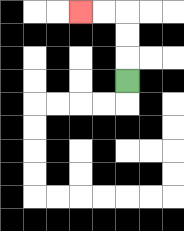{'start': '[5, 3]', 'end': '[3, 0]', 'path_directions': 'U,U,U,L,L', 'path_coordinates': '[[5, 3], [5, 2], [5, 1], [5, 0], [4, 0], [3, 0]]'}